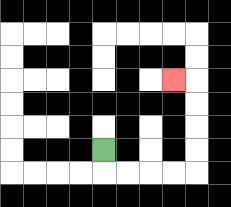{'start': '[4, 6]', 'end': '[7, 3]', 'path_directions': 'D,R,R,R,R,U,U,U,U,L', 'path_coordinates': '[[4, 6], [4, 7], [5, 7], [6, 7], [7, 7], [8, 7], [8, 6], [8, 5], [8, 4], [8, 3], [7, 3]]'}